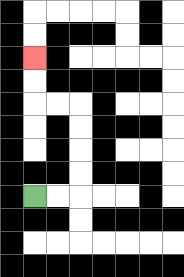{'start': '[1, 8]', 'end': '[1, 2]', 'path_directions': 'R,R,U,U,U,U,L,L,U,U', 'path_coordinates': '[[1, 8], [2, 8], [3, 8], [3, 7], [3, 6], [3, 5], [3, 4], [2, 4], [1, 4], [1, 3], [1, 2]]'}